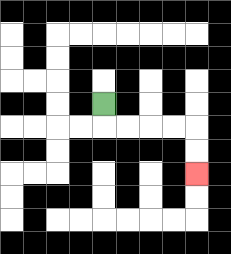{'start': '[4, 4]', 'end': '[8, 7]', 'path_directions': 'D,R,R,R,R,D,D', 'path_coordinates': '[[4, 4], [4, 5], [5, 5], [6, 5], [7, 5], [8, 5], [8, 6], [8, 7]]'}